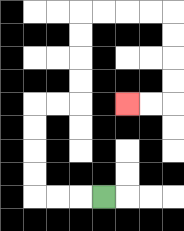{'start': '[4, 8]', 'end': '[5, 4]', 'path_directions': 'L,L,L,U,U,U,U,R,R,U,U,U,U,R,R,R,R,D,D,D,D,L,L', 'path_coordinates': '[[4, 8], [3, 8], [2, 8], [1, 8], [1, 7], [1, 6], [1, 5], [1, 4], [2, 4], [3, 4], [3, 3], [3, 2], [3, 1], [3, 0], [4, 0], [5, 0], [6, 0], [7, 0], [7, 1], [7, 2], [7, 3], [7, 4], [6, 4], [5, 4]]'}